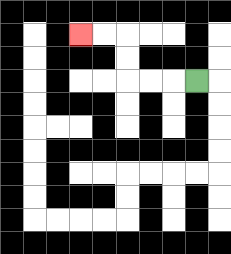{'start': '[8, 3]', 'end': '[3, 1]', 'path_directions': 'L,L,L,U,U,L,L', 'path_coordinates': '[[8, 3], [7, 3], [6, 3], [5, 3], [5, 2], [5, 1], [4, 1], [3, 1]]'}